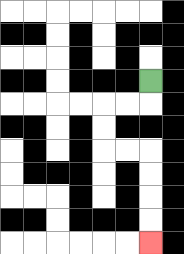{'start': '[6, 3]', 'end': '[6, 10]', 'path_directions': 'D,L,L,D,D,R,R,D,D,D,D', 'path_coordinates': '[[6, 3], [6, 4], [5, 4], [4, 4], [4, 5], [4, 6], [5, 6], [6, 6], [6, 7], [6, 8], [6, 9], [6, 10]]'}